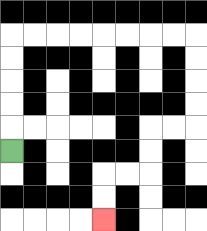{'start': '[0, 6]', 'end': '[4, 9]', 'path_directions': 'U,U,U,U,U,R,R,R,R,R,R,R,R,D,D,D,D,L,L,D,D,L,L,D,D', 'path_coordinates': '[[0, 6], [0, 5], [0, 4], [0, 3], [0, 2], [0, 1], [1, 1], [2, 1], [3, 1], [4, 1], [5, 1], [6, 1], [7, 1], [8, 1], [8, 2], [8, 3], [8, 4], [8, 5], [7, 5], [6, 5], [6, 6], [6, 7], [5, 7], [4, 7], [4, 8], [4, 9]]'}